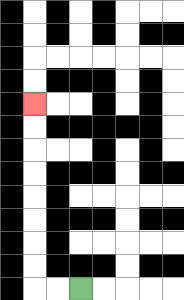{'start': '[3, 12]', 'end': '[1, 4]', 'path_directions': 'L,L,U,U,U,U,U,U,U,U', 'path_coordinates': '[[3, 12], [2, 12], [1, 12], [1, 11], [1, 10], [1, 9], [1, 8], [1, 7], [1, 6], [1, 5], [1, 4]]'}